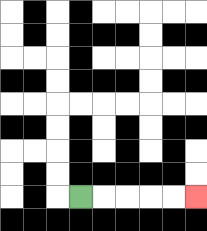{'start': '[3, 8]', 'end': '[8, 8]', 'path_directions': 'R,R,R,R,R', 'path_coordinates': '[[3, 8], [4, 8], [5, 8], [6, 8], [7, 8], [8, 8]]'}